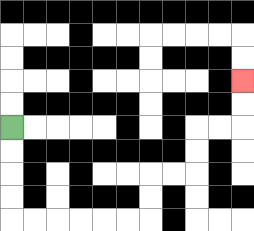{'start': '[0, 5]', 'end': '[10, 3]', 'path_directions': 'D,D,D,D,R,R,R,R,R,R,U,U,R,R,U,U,R,R,U,U', 'path_coordinates': '[[0, 5], [0, 6], [0, 7], [0, 8], [0, 9], [1, 9], [2, 9], [3, 9], [4, 9], [5, 9], [6, 9], [6, 8], [6, 7], [7, 7], [8, 7], [8, 6], [8, 5], [9, 5], [10, 5], [10, 4], [10, 3]]'}